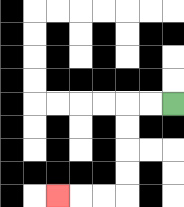{'start': '[7, 4]', 'end': '[2, 8]', 'path_directions': 'L,L,D,D,D,D,L,L,L', 'path_coordinates': '[[7, 4], [6, 4], [5, 4], [5, 5], [5, 6], [5, 7], [5, 8], [4, 8], [3, 8], [2, 8]]'}